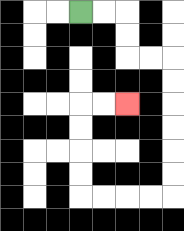{'start': '[3, 0]', 'end': '[5, 4]', 'path_directions': 'R,R,D,D,R,R,D,D,D,D,D,D,L,L,L,L,U,U,U,U,R,R', 'path_coordinates': '[[3, 0], [4, 0], [5, 0], [5, 1], [5, 2], [6, 2], [7, 2], [7, 3], [7, 4], [7, 5], [7, 6], [7, 7], [7, 8], [6, 8], [5, 8], [4, 8], [3, 8], [3, 7], [3, 6], [3, 5], [3, 4], [4, 4], [5, 4]]'}